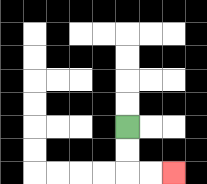{'start': '[5, 5]', 'end': '[7, 7]', 'path_directions': 'D,D,R,R', 'path_coordinates': '[[5, 5], [5, 6], [5, 7], [6, 7], [7, 7]]'}